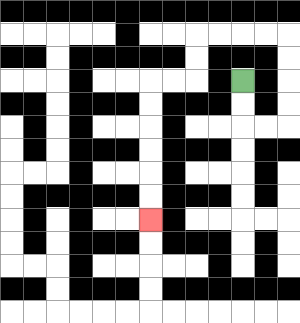{'start': '[10, 3]', 'end': '[6, 9]', 'path_directions': 'D,D,R,R,U,U,U,U,L,L,L,L,D,D,L,L,D,D,D,D,D,D', 'path_coordinates': '[[10, 3], [10, 4], [10, 5], [11, 5], [12, 5], [12, 4], [12, 3], [12, 2], [12, 1], [11, 1], [10, 1], [9, 1], [8, 1], [8, 2], [8, 3], [7, 3], [6, 3], [6, 4], [6, 5], [6, 6], [6, 7], [6, 8], [6, 9]]'}